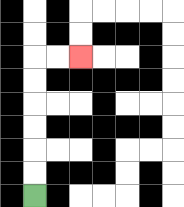{'start': '[1, 8]', 'end': '[3, 2]', 'path_directions': 'U,U,U,U,U,U,R,R', 'path_coordinates': '[[1, 8], [1, 7], [1, 6], [1, 5], [1, 4], [1, 3], [1, 2], [2, 2], [3, 2]]'}